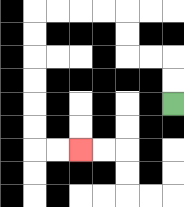{'start': '[7, 4]', 'end': '[3, 6]', 'path_directions': 'U,U,L,L,U,U,L,L,L,L,D,D,D,D,D,D,R,R', 'path_coordinates': '[[7, 4], [7, 3], [7, 2], [6, 2], [5, 2], [5, 1], [5, 0], [4, 0], [3, 0], [2, 0], [1, 0], [1, 1], [1, 2], [1, 3], [1, 4], [1, 5], [1, 6], [2, 6], [3, 6]]'}